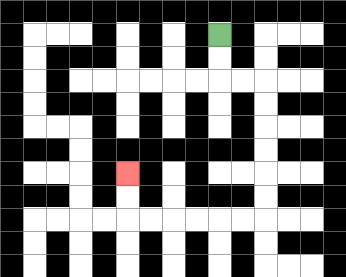{'start': '[9, 1]', 'end': '[5, 7]', 'path_directions': 'D,D,R,R,D,D,D,D,D,D,L,L,L,L,L,L,U,U', 'path_coordinates': '[[9, 1], [9, 2], [9, 3], [10, 3], [11, 3], [11, 4], [11, 5], [11, 6], [11, 7], [11, 8], [11, 9], [10, 9], [9, 9], [8, 9], [7, 9], [6, 9], [5, 9], [5, 8], [5, 7]]'}